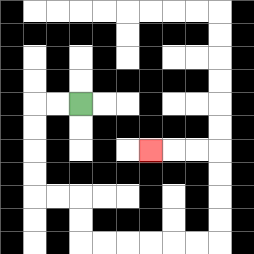{'start': '[3, 4]', 'end': '[6, 6]', 'path_directions': 'L,L,D,D,D,D,R,R,D,D,R,R,R,R,R,R,U,U,U,U,L,L,L', 'path_coordinates': '[[3, 4], [2, 4], [1, 4], [1, 5], [1, 6], [1, 7], [1, 8], [2, 8], [3, 8], [3, 9], [3, 10], [4, 10], [5, 10], [6, 10], [7, 10], [8, 10], [9, 10], [9, 9], [9, 8], [9, 7], [9, 6], [8, 6], [7, 6], [6, 6]]'}